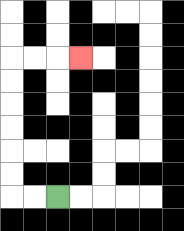{'start': '[2, 8]', 'end': '[3, 2]', 'path_directions': 'L,L,U,U,U,U,U,U,R,R,R', 'path_coordinates': '[[2, 8], [1, 8], [0, 8], [0, 7], [0, 6], [0, 5], [0, 4], [0, 3], [0, 2], [1, 2], [2, 2], [3, 2]]'}